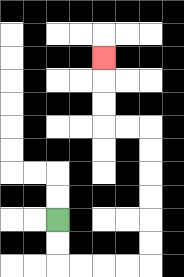{'start': '[2, 9]', 'end': '[4, 2]', 'path_directions': 'D,D,R,R,R,R,U,U,U,U,U,U,L,L,U,U,U', 'path_coordinates': '[[2, 9], [2, 10], [2, 11], [3, 11], [4, 11], [5, 11], [6, 11], [6, 10], [6, 9], [6, 8], [6, 7], [6, 6], [6, 5], [5, 5], [4, 5], [4, 4], [4, 3], [4, 2]]'}